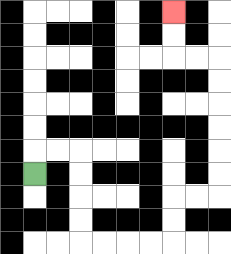{'start': '[1, 7]', 'end': '[7, 0]', 'path_directions': 'U,R,R,D,D,D,D,R,R,R,R,U,U,R,R,U,U,U,U,U,U,L,L,U,U', 'path_coordinates': '[[1, 7], [1, 6], [2, 6], [3, 6], [3, 7], [3, 8], [3, 9], [3, 10], [4, 10], [5, 10], [6, 10], [7, 10], [7, 9], [7, 8], [8, 8], [9, 8], [9, 7], [9, 6], [9, 5], [9, 4], [9, 3], [9, 2], [8, 2], [7, 2], [7, 1], [7, 0]]'}